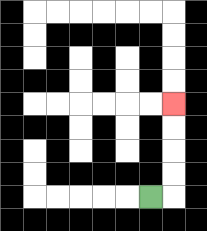{'start': '[6, 8]', 'end': '[7, 4]', 'path_directions': 'R,U,U,U,U', 'path_coordinates': '[[6, 8], [7, 8], [7, 7], [7, 6], [7, 5], [7, 4]]'}